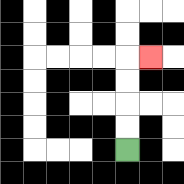{'start': '[5, 6]', 'end': '[6, 2]', 'path_directions': 'U,U,U,U,R', 'path_coordinates': '[[5, 6], [5, 5], [5, 4], [5, 3], [5, 2], [6, 2]]'}